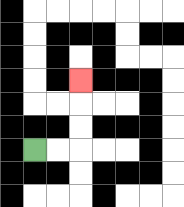{'start': '[1, 6]', 'end': '[3, 3]', 'path_directions': 'R,R,U,U,U', 'path_coordinates': '[[1, 6], [2, 6], [3, 6], [3, 5], [3, 4], [3, 3]]'}